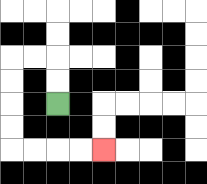{'start': '[2, 4]', 'end': '[4, 6]', 'path_directions': 'U,U,L,L,D,D,D,D,R,R,R,R', 'path_coordinates': '[[2, 4], [2, 3], [2, 2], [1, 2], [0, 2], [0, 3], [0, 4], [0, 5], [0, 6], [1, 6], [2, 6], [3, 6], [4, 6]]'}